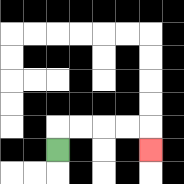{'start': '[2, 6]', 'end': '[6, 6]', 'path_directions': 'U,R,R,R,R,D', 'path_coordinates': '[[2, 6], [2, 5], [3, 5], [4, 5], [5, 5], [6, 5], [6, 6]]'}